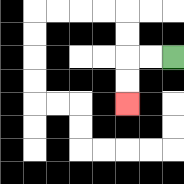{'start': '[7, 2]', 'end': '[5, 4]', 'path_directions': 'L,L,D,D', 'path_coordinates': '[[7, 2], [6, 2], [5, 2], [5, 3], [5, 4]]'}